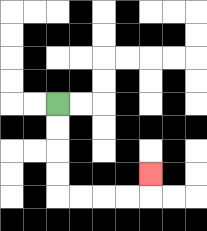{'start': '[2, 4]', 'end': '[6, 7]', 'path_directions': 'D,D,D,D,R,R,R,R,U', 'path_coordinates': '[[2, 4], [2, 5], [2, 6], [2, 7], [2, 8], [3, 8], [4, 8], [5, 8], [6, 8], [6, 7]]'}